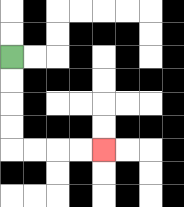{'start': '[0, 2]', 'end': '[4, 6]', 'path_directions': 'D,D,D,D,R,R,R,R', 'path_coordinates': '[[0, 2], [0, 3], [0, 4], [0, 5], [0, 6], [1, 6], [2, 6], [3, 6], [4, 6]]'}